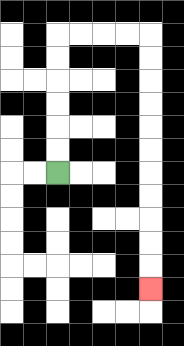{'start': '[2, 7]', 'end': '[6, 12]', 'path_directions': 'U,U,U,U,U,U,R,R,R,R,D,D,D,D,D,D,D,D,D,D,D', 'path_coordinates': '[[2, 7], [2, 6], [2, 5], [2, 4], [2, 3], [2, 2], [2, 1], [3, 1], [4, 1], [5, 1], [6, 1], [6, 2], [6, 3], [6, 4], [6, 5], [6, 6], [6, 7], [6, 8], [6, 9], [6, 10], [6, 11], [6, 12]]'}